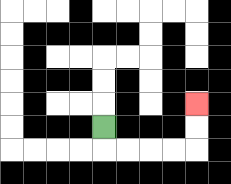{'start': '[4, 5]', 'end': '[8, 4]', 'path_directions': 'D,R,R,R,R,U,U', 'path_coordinates': '[[4, 5], [4, 6], [5, 6], [6, 6], [7, 6], [8, 6], [8, 5], [8, 4]]'}